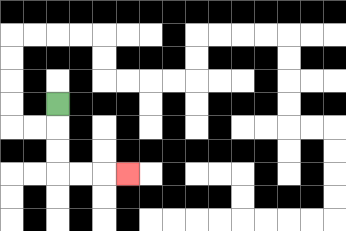{'start': '[2, 4]', 'end': '[5, 7]', 'path_directions': 'D,D,D,R,R,R', 'path_coordinates': '[[2, 4], [2, 5], [2, 6], [2, 7], [3, 7], [4, 7], [5, 7]]'}